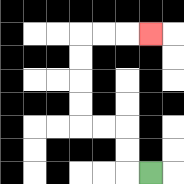{'start': '[6, 7]', 'end': '[6, 1]', 'path_directions': 'L,U,U,L,L,U,U,U,U,R,R,R', 'path_coordinates': '[[6, 7], [5, 7], [5, 6], [5, 5], [4, 5], [3, 5], [3, 4], [3, 3], [3, 2], [3, 1], [4, 1], [5, 1], [6, 1]]'}